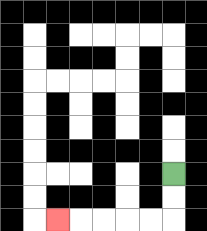{'start': '[7, 7]', 'end': '[2, 9]', 'path_directions': 'D,D,L,L,L,L,L', 'path_coordinates': '[[7, 7], [7, 8], [7, 9], [6, 9], [5, 9], [4, 9], [3, 9], [2, 9]]'}